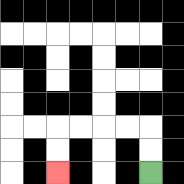{'start': '[6, 7]', 'end': '[2, 7]', 'path_directions': 'U,U,L,L,L,L,D,D', 'path_coordinates': '[[6, 7], [6, 6], [6, 5], [5, 5], [4, 5], [3, 5], [2, 5], [2, 6], [2, 7]]'}